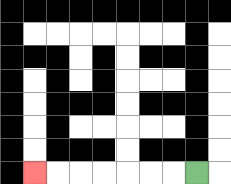{'start': '[8, 7]', 'end': '[1, 7]', 'path_directions': 'L,L,L,L,L,L,L', 'path_coordinates': '[[8, 7], [7, 7], [6, 7], [5, 7], [4, 7], [3, 7], [2, 7], [1, 7]]'}